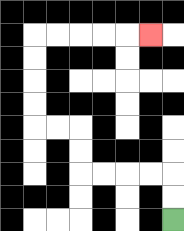{'start': '[7, 9]', 'end': '[6, 1]', 'path_directions': 'U,U,L,L,L,L,U,U,L,L,U,U,U,U,R,R,R,R,R', 'path_coordinates': '[[7, 9], [7, 8], [7, 7], [6, 7], [5, 7], [4, 7], [3, 7], [3, 6], [3, 5], [2, 5], [1, 5], [1, 4], [1, 3], [1, 2], [1, 1], [2, 1], [3, 1], [4, 1], [5, 1], [6, 1]]'}